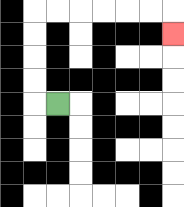{'start': '[2, 4]', 'end': '[7, 1]', 'path_directions': 'L,U,U,U,U,R,R,R,R,R,R,D', 'path_coordinates': '[[2, 4], [1, 4], [1, 3], [1, 2], [1, 1], [1, 0], [2, 0], [3, 0], [4, 0], [5, 0], [6, 0], [7, 0], [7, 1]]'}